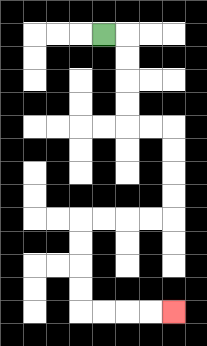{'start': '[4, 1]', 'end': '[7, 13]', 'path_directions': 'R,D,D,D,D,R,R,D,D,D,D,L,L,L,L,D,D,D,D,R,R,R,R', 'path_coordinates': '[[4, 1], [5, 1], [5, 2], [5, 3], [5, 4], [5, 5], [6, 5], [7, 5], [7, 6], [7, 7], [7, 8], [7, 9], [6, 9], [5, 9], [4, 9], [3, 9], [3, 10], [3, 11], [3, 12], [3, 13], [4, 13], [5, 13], [6, 13], [7, 13]]'}